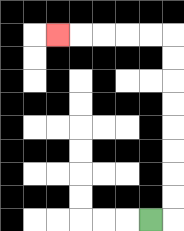{'start': '[6, 9]', 'end': '[2, 1]', 'path_directions': 'R,U,U,U,U,U,U,U,U,L,L,L,L,L', 'path_coordinates': '[[6, 9], [7, 9], [7, 8], [7, 7], [7, 6], [7, 5], [7, 4], [7, 3], [7, 2], [7, 1], [6, 1], [5, 1], [4, 1], [3, 1], [2, 1]]'}